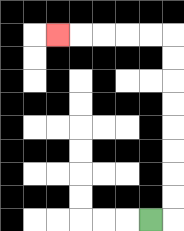{'start': '[6, 9]', 'end': '[2, 1]', 'path_directions': 'R,U,U,U,U,U,U,U,U,L,L,L,L,L', 'path_coordinates': '[[6, 9], [7, 9], [7, 8], [7, 7], [7, 6], [7, 5], [7, 4], [7, 3], [7, 2], [7, 1], [6, 1], [5, 1], [4, 1], [3, 1], [2, 1]]'}